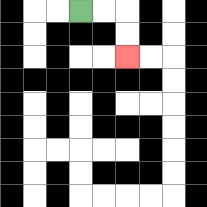{'start': '[3, 0]', 'end': '[5, 2]', 'path_directions': 'R,R,D,D', 'path_coordinates': '[[3, 0], [4, 0], [5, 0], [5, 1], [5, 2]]'}